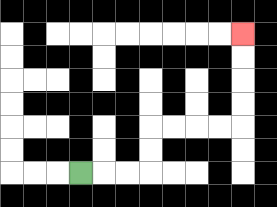{'start': '[3, 7]', 'end': '[10, 1]', 'path_directions': 'R,R,R,U,U,R,R,R,R,U,U,U,U', 'path_coordinates': '[[3, 7], [4, 7], [5, 7], [6, 7], [6, 6], [6, 5], [7, 5], [8, 5], [9, 5], [10, 5], [10, 4], [10, 3], [10, 2], [10, 1]]'}